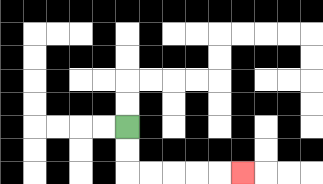{'start': '[5, 5]', 'end': '[10, 7]', 'path_directions': 'D,D,R,R,R,R,R', 'path_coordinates': '[[5, 5], [5, 6], [5, 7], [6, 7], [7, 7], [8, 7], [9, 7], [10, 7]]'}